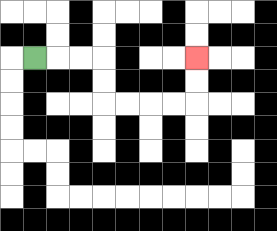{'start': '[1, 2]', 'end': '[8, 2]', 'path_directions': 'R,R,R,D,D,R,R,R,R,U,U', 'path_coordinates': '[[1, 2], [2, 2], [3, 2], [4, 2], [4, 3], [4, 4], [5, 4], [6, 4], [7, 4], [8, 4], [8, 3], [8, 2]]'}